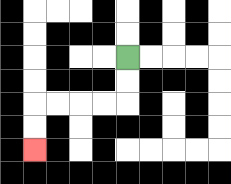{'start': '[5, 2]', 'end': '[1, 6]', 'path_directions': 'D,D,L,L,L,L,D,D', 'path_coordinates': '[[5, 2], [5, 3], [5, 4], [4, 4], [3, 4], [2, 4], [1, 4], [1, 5], [1, 6]]'}